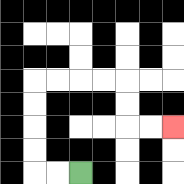{'start': '[3, 7]', 'end': '[7, 5]', 'path_directions': 'L,L,U,U,U,U,R,R,R,R,D,D,R,R', 'path_coordinates': '[[3, 7], [2, 7], [1, 7], [1, 6], [1, 5], [1, 4], [1, 3], [2, 3], [3, 3], [4, 3], [5, 3], [5, 4], [5, 5], [6, 5], [7, 5]]'}